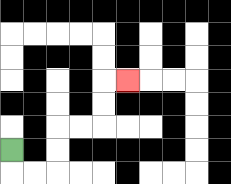{'start': '[0, 6]', 'end': '[5, 3]', 'path_directions': 'D,R,R,U,U,R,R,U,U,R', 'path_coordinates': '[[0, 6], [0, 7], [1, 7], [2, 7], [2, 6], [2, 5], [3, 5], [4, 5], [4, 4], [4, 3], [5, 3]]'}